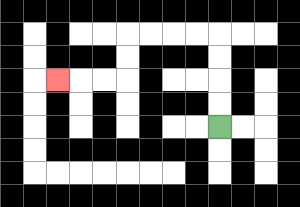{'start': '[9, 5]', 'end': '[2, 3]', 'path_directions': 'U,U,U,U,L,L,L,L,D,D,L,L,L', 'path_coordinates': '[[9, 5], [9, 4], [9, 3], [9, 2], [9, 1], [8, 1], [7, 1], [6, 1], [5, 1], [5, 2], [5, 3], [4, 3], [3, 3], [2, 3]]'}